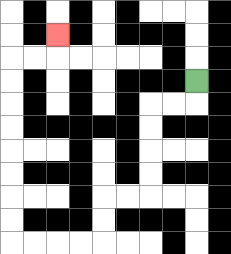{'start': '[8, 3]', 'end': '[2, 1]', 'path_directions': 'D,L,L,D,D,D,D,L,L,D,D,L,L,L,L,U,U,U,U,U,U,U,U,R,R,U', 'path_coordinates': '[[8, 3], [8, 4], [7, 4], [6, 4], [6, 5], [6, 6], [6, 7], [6, 8], [5, 8], [4, 8], [4, 9], [4, 10], [3, 10], [2, 10], [1, 10], [0, 10], [0, 9], [0, 8], [0, 7], [0, 6], [0, 5], [0, 4], [0, 3], [0, 2], [1, 2], [2, 2], [2, 1]]'}